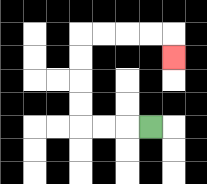{'start': '[6, 5]', 'end': '[7, 2]', 'path_directions': 'L,L,L,U,U,U,U,R,R,R,R,D', 'path_coordinates': '[[6, 5], [5, 5], [4, 5], [3, 5], [3, 4], [3, 3], [3, 2], [3, 1], [4, 1], [5, 1], [6, 1], [7, 1], [7, 2]]'}